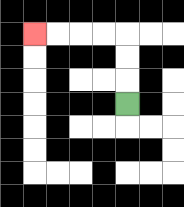{'start': '[5, 4]', 'end': '[1, 1]', 'path_directions': 'U,U,U,L,L,L,L', 'path_coordinates': '[[5, 4], [5, 3], [5, 2], [5, 1], [4, 1], [3, 1], [2, 1], [1, 1]]'}